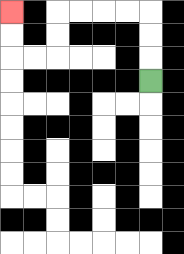{'start': '[6, 3]', 'end': '[0, 0]', 'path_directions': 'U,U,U,L,L,L,L,D,D,L,L,U,U', 'path_coordinates': '[[6, 3], [6, 2], [6, 1], [6, 0], [5, 0], [4, 0], [3, 0], [2, 0], [2, 1], [2, 2], [1, 2], [0, 2], [0, 1], [0, 0]]'}